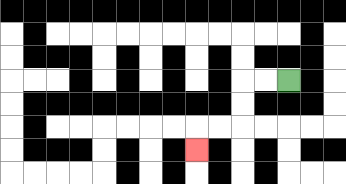{'start': '[12, 3]', 'end': '[8, 6]', 'path_directions': 'L,L,D,D,L,L,D', 'path_coordinates': '[[12, 3], [11, 3], [10, 3], [10, 4], [10, 5], [9, 5], [8, 5], [8, 6]]'}